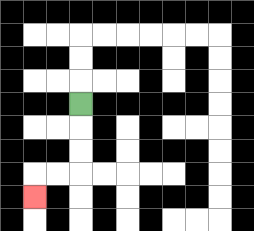{'start': '[3, 4]', 'end': '[1, 8]', 'path_directions': 'D,D,D,L,L,D', 'path_coordinates': '[[3, 4], [3, 5], [3, 6], [3, 7], [2, 7], [1, 7], [1, 8]]'}